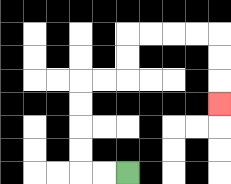{'start': '[5, 7]', 'end': '[9, 4]', 'path_directions': 'L,L,U,U,U,U,R,R,U,U,R,R,R,R,D,D,D', 'path_coordinates': '[[5, 7], [4, 7], [3, 7], [3, 6], [3, 5], [3, 4], [3, 3], [4, 3], [5, 3], [5, 2], [5, 1], [6, 1], [7, 1], [8, 1], [9, 1], [9, 2], [9, 3], [9, 4]]'}